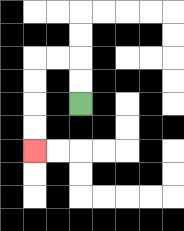{'start': '[3, 4]', 'end': '[1, 6]', 'path_directions': 'U,U,L,L,D,D,D,D', 'path_coordinates': '[[3, 4], [3, 3], [3, 2], [2, 2], [1, 2], [1, 3], [1, 4], [1, 5], [1, 6]]'}